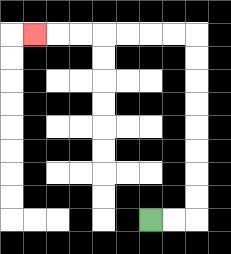{'start': '[6, 9]', 'end': '[1, 1]', 'path_directions': 'R,R,U,U,U,U,U,U,U,U,L,L,L,L,L,L,L', 'path_coordinates': '[[6, 9], [7, 9], [8, 9], [8, 8], [8, 7], [8, 6], [8, 5], [8, 4], [8, 3], [8, 2], [8, 1], [7, 1], [6, 1], [5, 1], [4, 1], [3, 1], [2, 1], [1, 1]]'}